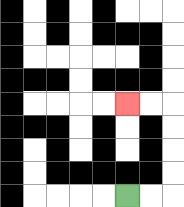{'start': '[5, 8]', 'end': '[5, 4]', 'path_directions': 'R,R,U,U,U,U,L,L', 'path_coordinates': '[[5, 8], [6, 8], [7, 8], [7, 7], [7, 6], [7, 5], [7, 4], [6, 4], [5, 4]]'}